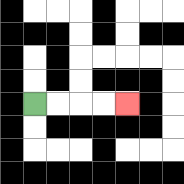{'start': '[1, 4]', 'end': '[5, 4]', 'path_directions': 'R,R,R,R', 'path_coordinates': '[[1, 4], [2, 4], [3, 4], [4, 4], [5, 4]]'}